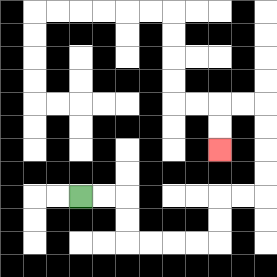{'start': '[3, 8]', 'end': '[9, 6]', 'path_directions': 'R,R,D,D,R,R,R,R,U,U,R,R,U,U,U,U,L,L,D,D', 'path_coordinates': '[[3, 8], [4, 8], [5, 8], [5, 9], [5, 10], [6, 10], [7, 10], [8, 10], [9, 10], [9, 9], [9, 8], [10, 8], [11, 8], [11, 7], [11, 6], [11, 5], [11, 4], [10, 4], [9, 4], [9, 5], [9, 6]]'}